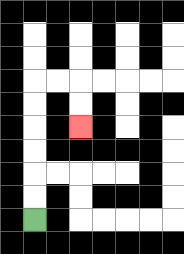{'start': '[1, 9]', 'end': '[3, 5]', 'path_directions': 'U,U,U,U,U,U,R,R,D,D', 'path_coordinates': '[[1, 9], [1, 8], [1, 7], [1, 6], [1, 5], [1, 4], [1, 3], [2, 3], [3, 3], [3, 4], [3, 5]]'}